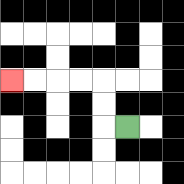{'start': '[5, 5]', 'end': '[0, 3]', 'path_directions': 'L,U,U,L,L,L,L', 'path_coordinates': '[[5, 5], [4, 5], [4, 4], [4, 3], [3, 3], [2, 3], [1, 3], [0, 3]]'}